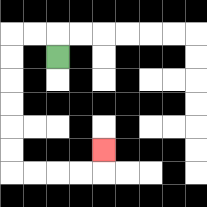{'start': '[2, 2]', 'end': '[4, 6]', 'path_directions': 'U,L,L,D,D,D,D,D,D,R,R,R,R,U', 'path_coordinates': '[[2, 2], [2, 1], [1, 1], [0, 1], [0, 2], [0, 3], [0, 4], [0, 5], [0, 6], [0, 7], [1, 7], [2, 7], [3, 7], [4, 7], [4, 6]]'}